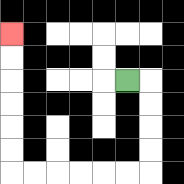{'start': '[5, 3]', 'end': '[0, 1]', 'path_directions': 'R,D,D,D,D,L,L,L,L,L,L,U,U,U,U,U,U', 'path_coordinates': '[[5, 3], [6, 3], [6, 4], [6, 5], [6, 6], [6, 7], [5, 7], [4, 7], [3, 7], [2, 7], [1, 7], [0, 7], [0, 6], [0, 5], [0, 4], [0, 3], [0, 2], [0, 1]]'}